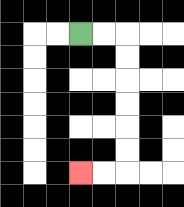{'start': '[3, 1]', 'end': '[3, 7]', 'path_directions': 'R,R,D,D,D,D,D,D,L,L', 'path_coordinates': '[[3, 1], [4, 1], [5, 1], [5, 2], [5, 3], [5, 4], [5, 5], [5, 6], [5, 7], [4, 7], [3, 7]]'}